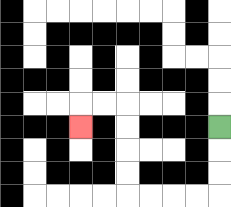{'start': '[9, 5]', 'end': '[3, 5]', 'path_directions': 'D,D,D,L,L,L,L,U,U,U,U,L,L,D', 'path_coordinates': '[[9, 5], [9, 6], [9, 7], [9, 8], [8, 8], [7, 8], [6, 8], [5, 8], [5, 7], [5, 6], [5, 5], [5, 4], [4, 4], [3, 4], [3, 5]]'}